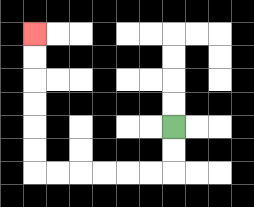{'start': '[7, 5]', 'end': '[1, 1]', 'path_directions': 'D,D,L,L,L,L,L,L,U,U,U,U,U,U', 'path_coordinates': '[[7, 5], [7, 6], [7, 7], [6, 7], [5, 7], [4, 7], [3, 7], [2, 7], [1, 7], [1, 6], [1, 5], [1, 4], [1, 3], [1, 2], [1, 1]]'}